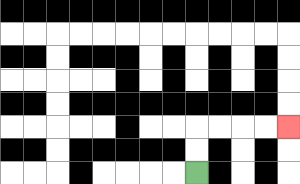{'start': '[8, 7]', 'end': '[12, 5]', 'path_directions': 'U,U,R,R,R,R', 'path_coordinates': '[[8, 7], [8, 6], [8, 5], [9, 5], [10, 5], [11, 5], [12, 5]]'}